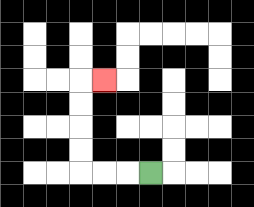{'start': '[6, 7]', 'end': '[4, 3]', 'path_directions': 'L,L,L,U,U,U,U,R', 'path_coordinates': '[[6, 7], [5, 7], [4, 7], [3, 7], [3, 6], [3, 5], [3, 4], [3, 3], [4, 3]]'}